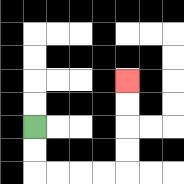{'start': '[1, 5]', 'end': '[5, 3]', 'path_directions': 'D,D,R,R,R,R,U,U,U,U', 'path_coordinates': '[[1, 5], [1, 6], [1, 7], [2, 7], [3, 7], [4, 7], [5, 7], [5, 6], [5, 5], [5, 4], [5, 3]]'}